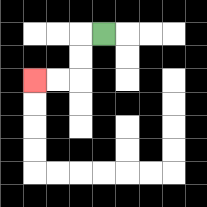{'start': '[4, 1]', 'end': '[1, 3]', 'path_directions': 'L,D,D,L,L', 'path_coordinates': '[[4, 1], [3, 1], [3, 2], [3, 3], [2, 3], [1, 3]]'}